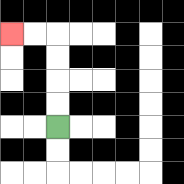{'start': '[2, 5]', 'end': '[0, 1]', 'path_directions': 'U,U,U,U,L,L', 'path_coordinates': '[[2, 5], [2, 4], [2, 3], [2, 2], [2, 1], [1, 1], [0, 1]]'}